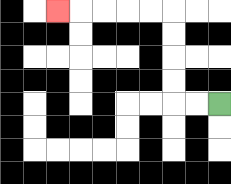{'start': '[9, 4]', 'end': '[2, 0]', 'path_directions': 'L,L,U,U,U,U,L,L,L,L,L', 'path_coordinates': '[[9, 4], [8, 4], [7, 4], [7, 3], [7, 2], [7, 1], [7, 0], [6, 0], [5, 0], [4, 0], [3, 0], [2, 0]]'}